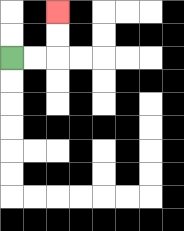{'start': '[0, 2]', 'end': '[2, 0]', 'path_directions': 'R,R,U,U', 'path_coordinates': '[[0, 2], [1, 2], [2, 2], [2, 1], [2, 0]]'}